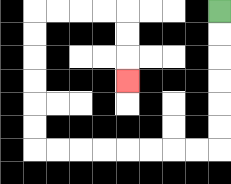{'start': '[9, 0]', 'end': '[5, 3]', 'path_directions': 'D,D,D,D,D,D,L,L,L,L,L,L,L,L,U,U,U,U,U,U,R,R,R,R,D,D,D', 'path_coordinates': '[[9, 0], [9, 1], [9, 2], [9, 3], [9, 4], [9, 5], [9, 6], [8, 6], [7, 6], [6, 6], [5, 6], [4, 6], [3, 6], [2, 6], [1, 6], [1, 5], [1, 4], [1, 3], [1, 2], [1, 1], [1, 0], [2, 0], [3, 0], [4, 0], [5, 0], [5, 1], [5, 2], [5, 3]]'}